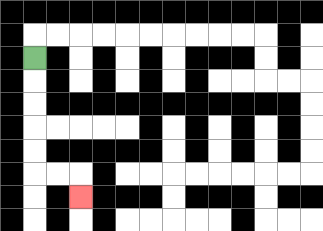{'start': '[1, 2]', 'end': '[3, 8]', 'path_directions': 'D,D,D,D,D,R,R,D', 'path_coordinates': '[[1, 2], [1, 3], [1, 4], [1, 5], [1, 6], [1, 7], [2, 7], [3, 7], [3, 8]]'}